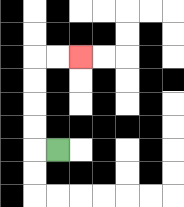{'start': '[2, 6]', 'end': '[3, 2]', 'path_directions': 'L,U,U,U,U,R,R', 'path_coordinates': '[[2, 6], [1, 6], [1, 5], [1, 4], [1, 3], [1, 2], [2, 2], [3, 2]]'}